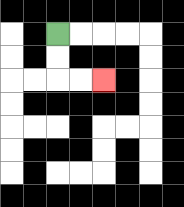{'start': '[2, 1]', 'end': '[4, 3]', 'path_directions': 'D,D,R,R', 'path_coordinates': '[[2, 1], [2, 2], [2, 3], [3, 3], [4, 3]]'}